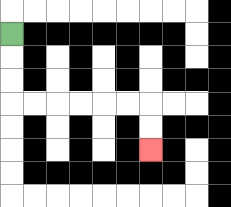{'start': '[0, 1]', 'end': '[6, 6]', 'path_directions': 'D,D,D,R,R,R,R,R,R,D,D', 'path_coordinates': '[[0, 1], [0, 2], [0, 3], [0, 4], [1, 4], [2, 4], [3, 4], [4, 4], [5, 4], [6, 4], [6, 5], [6, 6]]'}